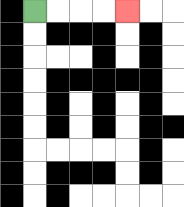{'start': '[1, 0]', 'end': '[5, 0]', 'path_directions': 'R,R,R,R', 'path_coordinates': '[[1, 0], [2, 0], [3, 0], [4, 0], [5, 0]]'}